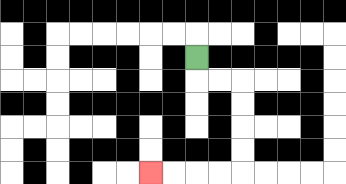{'start': '[8, 2]', 'end': '[6, 7]', 'path_directions': 'D,R,R,D,D,D,D,L,L,L,L', 'path_coordinates': '[[8, 2], [8, 3], [9, 3], [10, 3], [10, 4], [10, 5], [10, 6], [10, 7], [9, 7], [8, 7], [7, 7], [6, 7]]'}